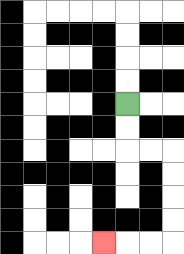{'start': '[5, 4]', 'end': '[4, 10]', 'path_directions': 'D,D,R,R,D,D,D,D,L,L,L', 'path_coordinates': '[[5, 4], [5, 5], [5, 6], [6, 6], [7, 6], [7, 7], [7, 8], [7, 9], [7, 10], [6, 10], [5, 10], [4, 10]]'}